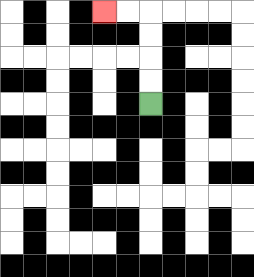{'start': '[6, 4]', 'end': '[4, 0]', 'path_directions': 'U,U,U,U,L,L', 'path_coordinates': '[[6, 4], [6, 3], [6, 2], [6, 1], [6, 0], [5, 0], [4, 0]]'}